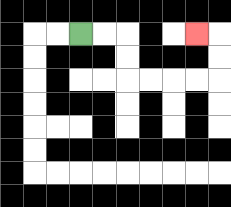{'start': '[3, 1]', 'end': '[8, 1]', 'path_directions': 'R,R,D,D,R,R,R,R,U,U,L', 'path_coordinates': '[[3, 1], [4, 1], [5, 1], [5, 2], [5, 3], [6, 3], [7, 3], [8, 3], [9, 3], [9, 2], [9, 1], [8, 1]]'}